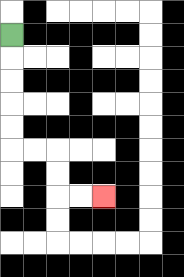{'start': '[0, 1]', 'end': '[4, 8]', 'path_directions': 'D,D,D,D,D,R,R,D,D,R,R', 'path_coordinates': '[[0, 1], [0, 2], [0, 3], [0, 4], [0, 5], [0, 6], [1, 6], [2, 6], [2, 7], [2, 8], [3, 8], [4, 8]]'}